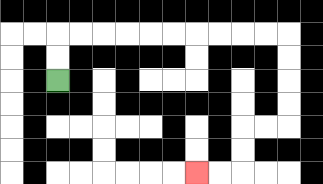{'start': '[2, 3]', 'end': '[8, 7]', 'path_directions': 'U,U,R,R,R,R,R,R,R,R,R,R,D,D,D,D,L,L,D,D,L,L', 'path_coordinates': '[[2, 3], [2, 2], [2, 1], [3, 1], [4, 1], [5, 1], [6, 1], [7, 1], [8, 1], [9, 1], [10, 1], [11, 1], [12, 1], [12, 2], [12, 3], [12, 4], [12, 5], [11, 5], [10, 5], [10, 6], [10, 7], [9, 7], [8, 7]]'}